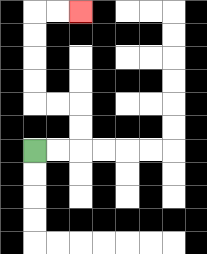{'start': '[1, 6]', 'end': '[3, 0]', 'path_directions': 'R,R,U,U,L,L,U,U,U,U,R,R', 'path_coordinates': '[[1, 6], [2, 6], [3, 6], [3, 5], [3, 4], [2, 4], [1, 4], [1, 3], [1, 2], [1, 1], [1, 0], [2, 0], [3, 0]]'}